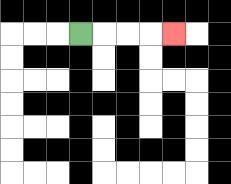{'start': '[3, 1]', 'end': '[7, 1]', 'path_directions': 'R,R,R,R', 'path_coordinates': '[[3, 1], [4, 1], [5, 1], [6, 1], [7, 1]]'}